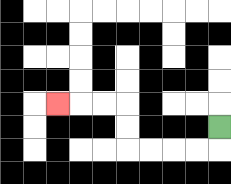{'start': '[9, 5]', 'end': '[2, 4]', 'path_directions': 'D,L,L,L,L,U,U,L,L,L', 'path_coordinates': '[[9, 5], [9, 6], [8, 6], [7, 6], [6, 6], [5, 6], [5, 5], [5, 4], [4, 4], [3, 4], [2, 4]]'}